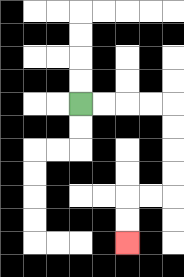{'start': '[3, 4]', 'end': '[5, 10]', 'path_directions': 'R,R,R,R,D,D,D,D,L,L,D,D', 'path_coordinates': '[[3, 4], [4, 4], [5, 4], [6, 4], [7, 4], [7, 5], [7, 6], [7, 7], [7, 8], [6, 8], [5, 8], [5, 9], [5, 10]]'}